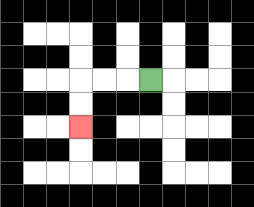{'start': '[6, 3]', 'end': '[3, 5]', 'path_directions': 'L,L,L,D,D', 'path_coordinates': '[[6, 3], [5, 3], [4, 3], [3, 3], [3, 4], [3, 5]]'}